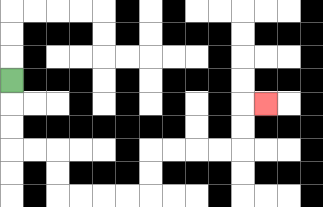{'start': '[0, 3]', 'end': '[11, 4]', 'path_directions': 'D,D,D,R,R,D,D,R,R,R,R,U,U,R,R,R,R,U,U,R', 'path_coordinates': '[[0, 3], [0, 4], [0, 5], [0, 6], [1, 6], [2, 6], [2, 7], [2, 8], [3, 8], [4, 8], [5, 8], [6, 8], [6, 7], [6, 6], [7, 6], [8, 6], [9, 6], [10, 6], [10, 5], [10, 4], [11, 4]]'}